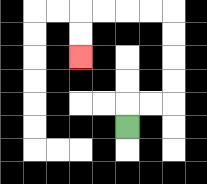{'start': '[5, 5]', 'end': '[3, 2]', 'path_directions': 'U,R,R,U,U,U,U,L,L,L,L,D,D', 'path_coordinates': '[[5, 5], [5, 4], [6, 4], [7, 4], [7, 3], [7, 2], [7, 1], [7, 0], [6, 0], [5, 0], [4, 0], [3, 0], [3, 1], [3, 2]]'}